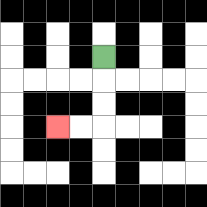{'start': '[4, 2]', 'end': '[2, 5]', 'path_directions': 'D,D,D,L,L', 'path_coordinates': '[[4, 2], [4, 3], [4, 4], [4, 5], [3, 5], [2, 5]]'}